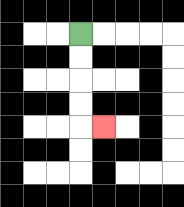{'start': '[3, 1]', 'end': '[4, 5]', 'path_directions': 'D,D,D,D,R', 'path_coordinates': '[[3, 1], [3, 2], [3, 3], [3, 4], [3, 5], [4, 5]]'}